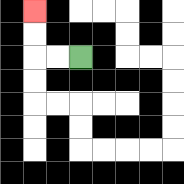{'start': '[3, 2]', 'end': '[1, 0]', 'path_directions': 'L,L,U,U', 'path_coordinates': '[[3, 2], [2, 2], [1, 2], [1, 1], [1, 0]]'}